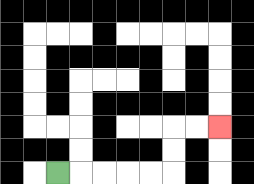{'start': '[2, 7]', 'end': '[9, 5]', 'path_directions': 'R,R,R,R,R,U,U,R,R', 'path_coordinates': '[[2, 7], [3, 7], [4, 7], [5, 7], [6, 7], [7, 7], [7, 6], [7, 5], [8, 5], [9, 5]]'}